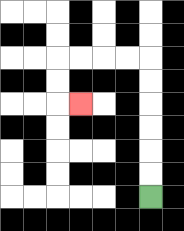{'start': '[6, 8]', 'end': '[3, 4]', 'path_directions': 'U,U,U,U,U,U,L,L,L,L,D,D,R', 'path_coordinates': '[[6, 8], [6, 7], [6, 6], [6, 5], [6, 4], [6, 3], [6, 2], [5, 2], [4, 2], [3, 2], [2, 2], [2, 3], [2, 4], [3, 4]]'}